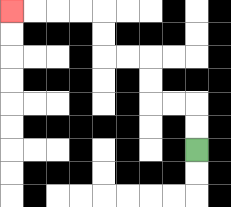{'start': '[8, 6]', 'end': '[0, 0]', 'path_directions': 'U,U,L,L,U,U,L,L,U,U,L,L,L,L', 'path_coordinates': '[[8, 6], [8, 5], [8, 4], [7, 4], [6, 4], [6, 3], [6, 2], [5, 2], [4, 2], [4, 1], [4, 0], [3, 0], [2, 0], [1, 0], [0, 0]]'}